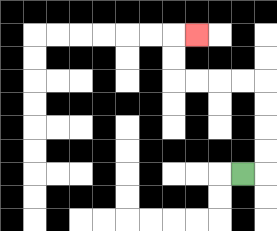{'start': '[10, 7]', 'end': '[8, 1]', 'path_directions': 'R,U,U,U,U,L,L,L,L,U,U,R', 'path_coordinates': '[[10, 7], [11, 7], [11, 6], [11, 5], [11, 4], [11, 3], [10, 3], [9, 3], [8, 3], [7, 3], [7, 2], [7, 1], [8, 1]]'}